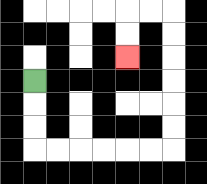{'start': '[1, 3]', 'end': '[5, 2]', 'path_directions': 'D,D,D,R,R,R,R,R,R,U,U,U,U,U,U,L,L,D,D', 'path_coordinates': '[[1, 3], [1, 4], [1, 5], [1, 6], [2, 6], [3, 6], [4, 6], [5, 6], [6, 6], [7, 6], [7, 5], [7, 4], [7, 3], [7, 2], [7, 1], [7, 0], [6, 0], [5, 0], [5, 1], [5, 2]]'}